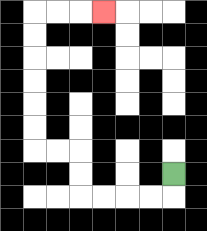{'start': '[7, 7]', 'end': '[4, 0]', 'path_directions': 'D,L,L,L,L,U,U,L,L,U,U,U,U,U,U,R,R,R', 'path_coordinates': '[[7, 7], [7, 8], [6, 8], [5, 8], [4, 8], [3, 8], [3, 7], [3, 6], [2, 6], [1, 6], [1, 5], [1, 4], [1, 3], [1, 2], [1, 1], [1, 0], [2, 0], [3, 0], [4, 0]]'}